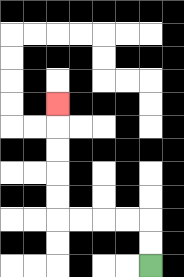{'start': '[6, 11]', 'end': '[2, 4]', 'path_directions': 'U,U,L,L,L,L,U,U,U,U,U', 'path_coordinates': '[[6, 11], [6, 10], [6, 9], [5, 9], [4, 9], [3, 9], [2, 9], [2, 8], [2, 7], [2, 6], [2, 5], [2, 4]]'}